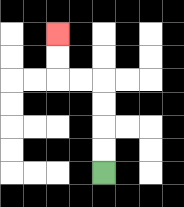{'start': '[4, 7]', 'end': '[2, 1]', 'path_directions': 'U,U,U,U,L,L,U,U', 'path_coordinates': '[[4, 7], [4, 6], [4, 5], [4, 4], [4, 3], [3, 3], [2, 3], [2, 2], [2, 1]]'}